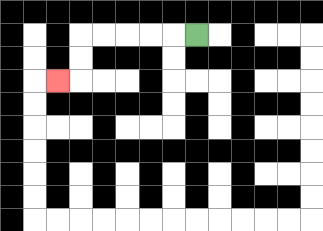{'start': '[8, 1]', 'end': '[2, 3]', 'path_directions': 'L,L,L,L,L,D,D,L', 'path_coordinates': '[[8, 1], [7, 1], [6, 1], [5, 1], [4, 1], [3, 1], [3, 2], [3, 3], [2, 3]]'}